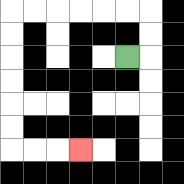{'start': '[5, 2]', 'end': '[3, 6]', 'path_directions': 'R,U,U,L,L,L,L,L,L,D,D,D,D,D,D,R,R,R', 'path_coordinates': '[[5, 2], [6, 2], [6, 1], [6, 0], [5, 0], [4, 0], [3, 0], [2, 0], [1, 0], [0, 0], [0, 1], [0, 2], [0, 3], [0, 4], [0, 5], [0, 6], [1, 6], [2, 6], [3, 6]]'}